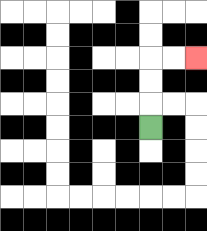{'start': '[6, 5]', 'end': '[8, 2]', 'path_directions': 'U,U,U,R,R', 'path_coordinates': '[[6, 5], [6, 4], [6, 3], [6, 2], [7, 2], [8, 2]]'}